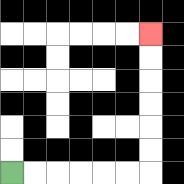{'start': '[0, 7]', 'end': '[6, 1]', 'path_directions': 'R,R,R,R,R,R,U,U,U,U,U,U', 'path_coordinates': '[[0, 7], [1, 7], [2, 7], [3, 7], [4, 7], [5, 7], [6, 7], [6, 6], [6, 5], [6, 4], [6, 3], [6, 2], [6, 1]]'}